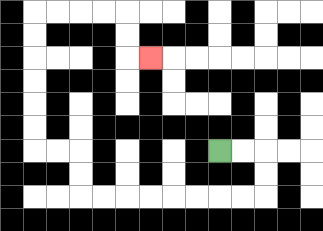{'start': '[9, 6]', 'end': '[6, 2]', 'path_directions': 'R,R,D,D,L,L,L,L,L,L,L,L,U,U,L,L,U,U,U,U,U,U,R,R,R,R,D,D,R', 'path_coordinates': '[[9, 6], [10, 6], [11, 6], [11, 7], [11, 8], [10, 8], [9, 8], [8, 8], [7, 8], [6, 8], [5, 8], [4, 8], [3, 8], [3, 7], [3, 6], [2, 6], [1, 6], [1, 5], [1, 4], [1, 3], [1, 2], [1, 1], [1, 0], [2, 0], [3, 0], [4, 0], [5, 0], [5, 1], [5, 2], [6, 2]]'}